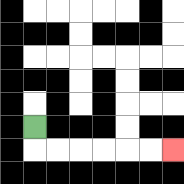{'start': '[1, 5]', 'end': '[7, 6]', 'path_directions': 'D,R,R,R,R,R,R', 'path_coordinates': '[[1, 5], [1, 6], [2, 6], [3, 6], [4, 6], [5, 6], [6, 6], [7, 6]]'}